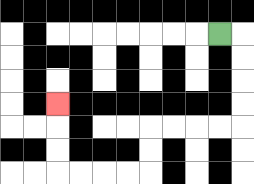{'start': '[9, 1]', 'end': '[2, 4]', 'path_directions': 'R,D,D,D,D,L,L,L,L,D,D,L,L,L,L,U,U,U', 'path_coordinates': '[[9, 1], [10, 1], [10, 2], [10, 3], [10, 4], [10, 5], [9, 5], [8, 5], [7, 5], [6, 5], [6, 6], [6, 7], [5, 7], [4, 7], [3, 7], [2, 7], [2, 6], [2, 5], [2, 4]]'}